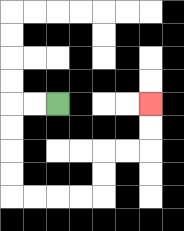{'start': '[2, 4]', 'end': '[6, 4]', 'path_directions': 'L,L,D,D,D,D,R,R,R,R,U,U,R,R,U,U', 'path_coordinates': '[[2, 4], [1, 4], [0, 4], [0, 5], [0, 6], [0, 7], [0, 8], [1, 8], [2, 8], [3, 8], [4, 8], [4, 7], [4, 6], [5, 6], [6, 6], [6, 5], [6, 4]]'}